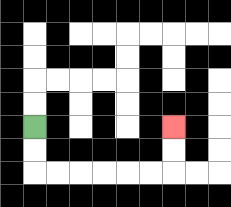{'start': '[1, 5]', 'end': '[7, 5]', 'path_directions': 'D,D,R,R,R,R,R,R,U,U', 'path_coordinates': '[[1, 5], [1, 6], [1, 7], [2, 7], [3, 7], [4, 7], [5, 7], [6, 7], [7, 7], [7, 6], [7, 5]]'}